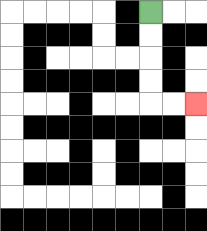{'start': '[6, 0]', 'end': '[8, 4]', 'path_directions': 'D,D,D,D,R,R', 'path_coordinates': '[[6, 0], [6, 1], [6, 2], [6, 3], [6, 4], [7, 4], [8, 4]]'}